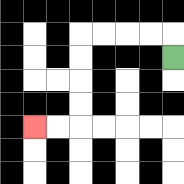{'start': '[7, 2]', 'end': '[1, 5]', 'path_directions': 'U,L,L,L,L,D,D,D,D,L,L', 'path_coordinates': '[[7, 2], [7, 1], [6, 1], [5, 1], [4, 1], [3, 1], [3, 2], [3, 3], [3, 4], [3, 5], [2, 5], [1, 5]]'}